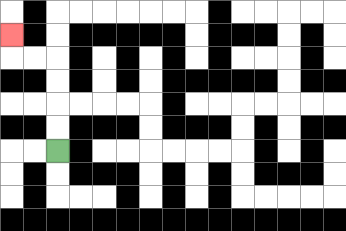{'start': '[2, 6]', 'end': '[0, 1]', 'path_directions': 'U,U,U,U,L,L,U', 'path_coordinates': '[[2, 6], [2, 5], [2, 4], [2, 3], [2, 2], [1, 2], [0, 2], [0, 1]]'}